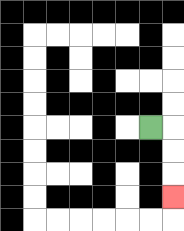{'start': '[6, 5]', 'end': '[7, 8]', 'path_directions': 'R,D,D,D', 'path_coordinates': '[[6, 5], [7, 5], [7, 6], [7, 7], [7, 8]]'}